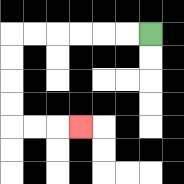{'start': '[6, 1]', 'end': '[3, 5]', 'path_directions': 'L,L,L,L,L,L,D,D,D,D,R,R,R', 'path_coordinates': '[[6, 1], [5, 1], [4, 1], [3, 1], [2, 1], [1, 1], [0, 1], [0, 2], [0, 3], [0, 4], [0, 5], [1, 5], [2, 5], [3, 5]]'}